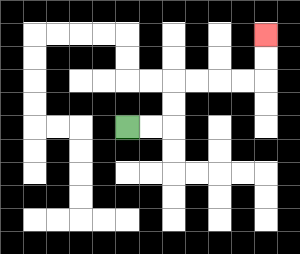{'start': '[5, 5]', 'end': '[11, 1]', 'path_directions': 'R,R,U,U,R,R,R,R,U,U', 'path_coordinates': '[[5, 5], [6, 5], [7, 5], [7, 4], [7, 3], [8, 3], [9, 3], [10, 3], [11, 3], [11, 2], [11, 1]]'}